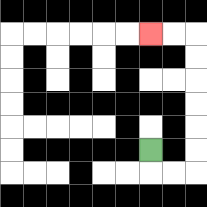{'start': '[6, 6]', 'end': '[6, 1]', 'path_directions': 'D,R,R,U,U,U,U,U,U,L,L', 'path_coordinates': '[[6, 6], [6, 7], [7, 7], [8, 7], [8, 6], [8, 5], [8, 4], [8, 3], [8, 2], [8, 1], [7, 1], [6, 1]]'}